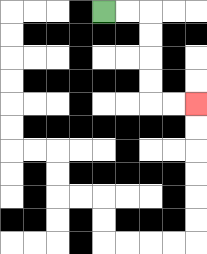{'start': '[4, 0]', 'end': '[8, 4]', 'path_directions': 'R,R,D,D,D,D,R,R', 'path_coordinates': '[[4, 0], [5, 0], [6, 0], [6, 1], [6, 2], [6, 3], [6, 4], [7, 4], [8, 4]]'}